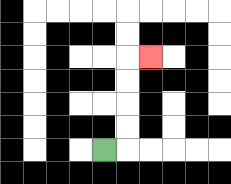{'start': '[4, 6]', 'end': '[6, 2]', 'path_directions': 'R,U,U,U,U,R', 'path_coordinates': '[[4, 6], [5, 6], [5, 5], [5, 4], [5, 3], [5, 2], [6, 2]]'}